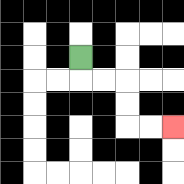{'start': '[3, 2]', 'end': '[7, 5]', 'path_directions': 'D,R,R,D,D,R,R', 'path_coordinates': '[[3, 2], [3, 3], [4, 3], [5, 3], [5, 4], [5, 5], [6, 5], [7, 5]]'}